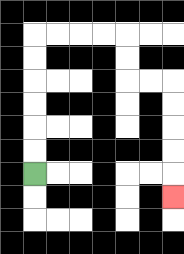{'start': '[1, 7]', 'end': '[7, 8]', 'path_directions': 'U,U,U,U,U,U,R,R,R,R,D,D,R,R,D,D,D,D,D', 'path_coordinates': '[[1, 7], [1, 6], [1, 5], [1, 4], [1, 3], [1, 2], [1, 1], [2, 1], [3, 1], [4, 1], [5, 1], [5, 2], [5, 3], [6, 3], [7, 3], [7, 4], [7, 5], [7, 6], [7, 7], [7, 8]]'}